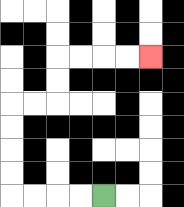{'start': '[4, 8]', 'end': '[6, 2]', 'path_directions': 'L,L,L,L,U,U,U,U,R,R,U,U,R,R,R,R', 'path_coordinates': '[[4, 8], [3, 8], [2, 8], [1, 8], [0, 8], [0, 7], [0, 6], [0, 5], [0, 4], [1, 4], [2, 4], [2, 3], [2, 2], [3, 2], [4, 2], [5, 2], [6, 2]]'}